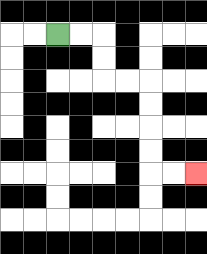{'start': '[2, 1]', 'end': '[8, 7]', 'path_directions': 'R,R,D,D,R,R,D,D,D,D,R,R', 'path_coordinates': '[[2, 1], [3, 1], [4, 1], [4, 2], [4, 3], [5, 3], [6, 3], [6, 4], [6, 5], [6, 6], [6, 7], [7, 7], [8, 7]]'}